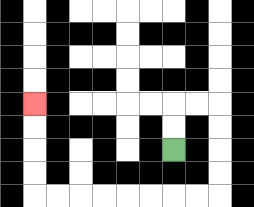{'start': '[7, 6]', 'end': '[1, 4]', 'path_directions': 'U,U,R,R,D,D,D,D,L,L,L,L,L,L,L,L,U,U,U,U', 'path_coordinates': '[[7, 6], [7, 5], [7, 4], [8, 4], [9, 4], [9, 5], [9, 6], [9, 7], [9, 8], [8, 8], [7, 8], [6, 8], [5, 8], [4, 8], [3, 8], [2, 8], [1, 8], [1, 7], [1, 6], [1, 5], [1, 4]]'}